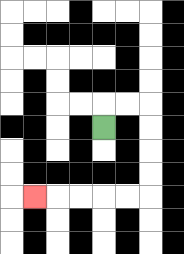{'start': '[4, 5]', 'end': '[1, 8]', 'path_directions': 'U,R,R,D,D,D,D,L,L,L,L,L', 'path_coordinates': '[[4, 5], [4, 4], [5, 4], [6, 4], [6, 5], [6, 6], [6, 7], [6, 8], [5, 8], [4, 8], [3, 8], [2, 8], [1, 8]]'}